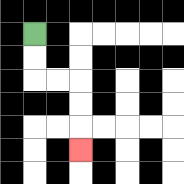{'start': '[1, 1]', 'end': '[3, 6]', 'path_directions': 'D,D,R,R,D,D,D', 'path_coordinates': '[[1, 1], [1, 2], [1, 3], [2, 3], [3, 3], [3, 4], [3, 5], [3, 6]]'}